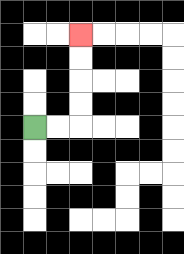{'start': '[1, 5]', 'end': '[3, 1]', 'path_directions': 'R,R,U,U,U,U', 'path_coordinates': '[[1, 5], [2, 5], [3, 5], [3, 4], [3, 3], [3, 2], [3, 1]]'}